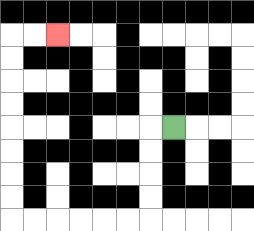{'start': '[7, 5]', 'end': '[2, 1]', 'path_directions': 'L,D,D,D,D,L,L,L,L,L,L,U,U,U,U,U,U,U,U,R,R', 'path_coordinates': '[[7, 5], [6, 5], [6, 6], [6, 7], [6, 8], [6, 9], [5, 9], [4, 9], [3, 9], [2, 9], [1, 9], [0, 9], [0, 8], [0, 7], [0, 6], [0, 5], [0, 4], [0, 3], [0, 2], [0, 1], [1, 1], [2, 1]]'}